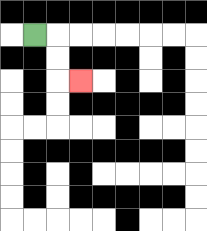{'start': '[1, 1]', 'end': '[3, 3]', 'path_directions': 'R,D,D,R', 'path_coordinates': '[[1, 1], [2, 1], [2, 2], [2, 3], [3, 3]]'}